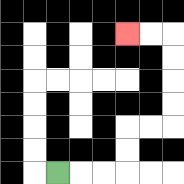{'start': '[2, 7]', 'end': '[5, 1]', 'path_directions': 'R,R,R,U,U,R,R,U,U,U,U,L,L', 'path_coordinates': '[[2, 7], [3, 7], [4, 7], [5, 7], [5, 6], [5, 5], [6, 5], [7, 5], [7, 4], [7, 3], [7, 2], [7, 1], [6, 1], [5, 1]]'}